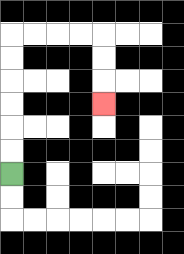{'start': '[0, 7]', 'end': '[4, 4]', 'path_directions': 'U,U,U,U,U,U,R,R,R,R,D,D,D', 'path_coordinates': '[[0, 7], [0, 6], [0, 5], [0, 4], [0, 3], [0, 2], [0, 1], [1, 1], [2, 1], [3, 1], [4, 1], [4, 2], [4, 3], [4, 4]]'}